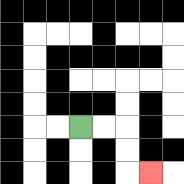{'start': '[3, 5]', 'end': '[6, 7]', 'path_directions': 'R,R,D,D,R', 'path_coordinates': '[[3, 5], [4, 5], [5, 5], [5, 6], [5, 7], [6, 7]]'}